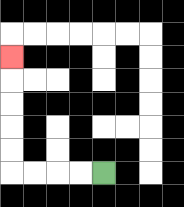{'start': '[4, 7]', 'end': '[0, 2]', 'path_directions': 'L,L,L,L,U,U,U,U,U', 'path_coordinates': '[[4, 7], [3, 7], [2, 7], [1, 7], [0, 7], [0, 6], [0, 5], [0, 4], [0, 3], [0, 2]]'}